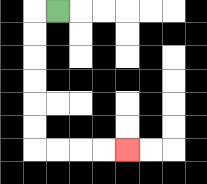{'start': '[2, 0]', 'end': '[5, 6]', 'path_directions': 'L,D,D,D,D,D,D,R,R,R,R', 'path_coordinates': '[[2, 0], [1, 0], [1, 1], [1, 2], [1, 3], [1, 4], [1, 5], [1, 6], [2, 6], [3, 6], [4, 6], [5, 6]]'}